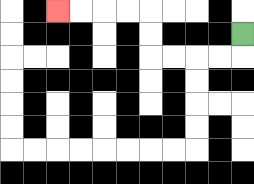{'start': '[10, 1]', 'end': '[2, 0]', 'path_directions': 'D,L,L,L,L,U,U,L,L,L,L', 'path_coordinates': '[[10, 1], [10, 2], [9, 2], [8, 2], [7, 2], [6, 2], [6, 1], [6, 0], [5, 0], [4, 0], [3, 0], [2, 0]]'}